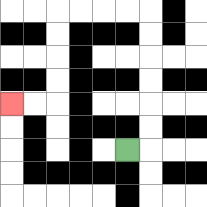{'start': '[5, 6]', 'end': '[0, 4]', 'path_directions': 'R,U,U,U,U,U,U,L,L,L,L,D,D,D,D,L,L', 'path_coordinates': '[[5, 6], [6, 6], [6, 5], [6, 4], [6, 3], [6, 2], [6, 1], [6, 0], [5, 0], [4, 0], [3, 0], [2, 0], [2, 1], [2, 2], [2, 3], [2, 4], [1, 4], [0, 4]]'}